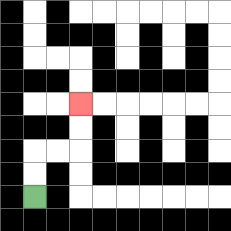{'start': '[1, 8]', 'end': '[3, 4]', 'path_directions': 'U,U,R,R,U,U', 'path_coordinates': '[[1, 8], [1, 7], [1, 6], [2, 6], [3, 6], [3, 5], [3, 4]]'}